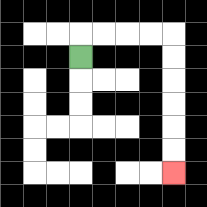{'start': '[3, 2]', 'end': '[7, 7]', 'path_directions': 'U,R,R,R,R,D,D,D,D,D,D', 'path_coordinates': '[[3, 2], [3, 1], [4, 1], [5, 1], [6, 1], [7, 1], [7, 2], [7, 3], [7, 4], [7, 5], [7, 6], [7, 7]]'}